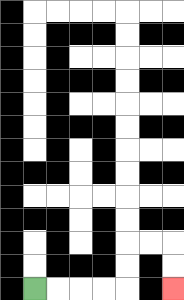{'start': '[1, 12]', 'end': '[7, 12]', 'path_directions': 'R,R,R,R,U,U,R,R,D,D', 'path_coordinates': '[[1, 12], [2, 12], [3, 12], [4, 12], [5, 12], [5, 11], [5, 10], [6, 10], [7, 10], [7, 11], [7, 12]]'}